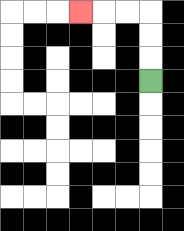{'start': '[6, 3]', 'end': '[3, 0]', 'path_directions': 'U,U,U,L,L,L', 'path_coordinates': '[[6, 3], [6, 2], [6, 1], [6, 0], [5, 0], [4, 0], [3, 0]]'}